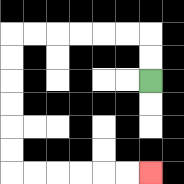{'start': '[6, 3]', 'end': '[6, 7]', 'path_directions': 'U,U,L,L,L,L,L,L,D,D,D,D,D,D,R,R,R,R,R,R', 'path_coordinates': '[[6, 3], [6, 2], [6, 1], [5, 1], [4, 1], [3, 1], [2, 1], [1, 1], [0, 1], [0, 2], [0, 3], [0, 4], [0, 5], [0, 6], [0, 7], [1, 7], [2, 7], [3, 7], [4, 7], [5, 7], [6, 7]]'}